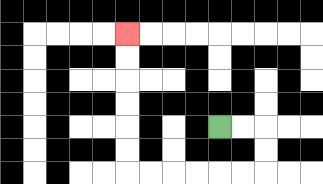{'start': '[9, 5]', 'end': '[5, 1]', 'path_directions': 'R,R,D,D,L,L,L,L,L,L,U,U,U,U,U,U', 'path_coordinates': '[[9, 5], [10, 5], [11, 5], [11, 6], [11, 7], [10, 7], [9, 7], [8, 7], [7, 7], [6, 7], [5, 7], [5, 6], [5, 5], [5, 4], [5, 3], [5, 2], [5, 1]]'}